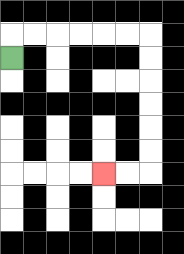{'start': '[0, 2]', 'end': '[4, 7]', 'path_directions': 'U,R,R,R,R,R,R,D,D,D,D,D,D,L,L', 'path_coordinates': '[[0, 2], [0, 1], [1, 1], [2, 1], [3, 1], [4, 1], [5, 1], [6, 1], [6, 2], [6, 3], [6, 4], [6, 5], [6, 6], [6, 7], [5, 7], [4, 7]]'}